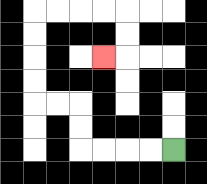{'start': '[7, 6]', 'end': '[4, 2]', 'path_directions': 'L,L,L,L,U,U,L,L,U,U,U,U,R,R,R,R,D,D,L', 'path_coordinates': '[[7, 6], [6, 6], [5, 6], [4, 6], [3, 6], [3, 5], [3, 4], [2, 4], [1, 4], [1, 3], [1, 2], [1, 1], [1, 0], [2, 0], [3, 0], [4, 0], [5, 0], [5, 1], [5, 2], [4, 2]]'}